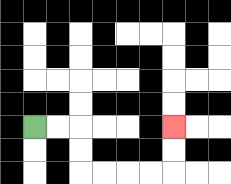{'start': '[1, 5]', 'end': '[7, 5]', 'path_directions': 'R,R,D,D,R,R,R,R,U,U', 'path_coordinates': '[[1, 5], [2, 5], [3, 5], [3, 6], [3, 7], [4, 7], [5, 7], [6, 7], [7, 7], [7, 6], [7, 5]]'}